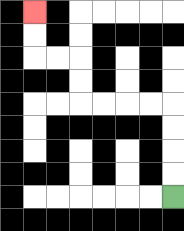{'start': '[7, 8]', 'end': '[1, 0]', 'path_directions': 'U,U,U,U,L,L,L,L,U,U,L,L,U,U', 'path_coordinates': '[[7, 8], [7, 7], [7, 6], [7, 5], [7, 4], [6, 4], [5, 4], [4, 4], [3, 4], [3, 3], [3, 2], [2, 2], [1, 2], [1, 1], [1, 0]]'}